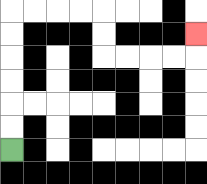{'start': '[0, 6]', 'end': '[8, 1]', 'path_directions': 'U,U,U,U,U,U,R,R,R,R,D,D,R,R,R,R,U', 'path_coordinates': '[[0, 6], [0, 5], [0, 4], [0, 3], [0, 2], [0, 1], [0, 0], [1, 0], [2, 0], [3, 0], [4, 0], [4, 1], [4, 2], [5, 2], [6, 2], [7, 2], [8, 2], [8, 1]]'}